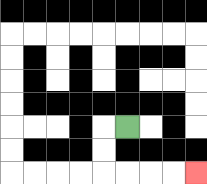{'start': '[5, 5]', 'end': '[8, 7]', 'path_directions': 'L,D,D,R,R,R,R', 'path_coordinates': '[[5, 5], [4, 5], [4, 6], [4, 7], [5, 7], [6, 7], [7, 7], [8, 7]]'}